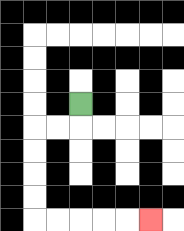{'start': '[3, 4]', 'end': '[6, 9]', 'path_directions': 'D,L,L,D,D,D,D,R,R,R,R,R', 'path_coordinates': '[[3, 4], [3, 5], [2, 5], [1, 5], [1, 6], [1, 7], [1, 8], [1, 9], [2, 9], [3, 9], [4, 9], [5, 9], [6, 9]]'}